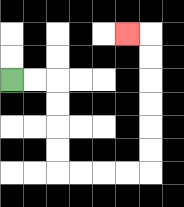{'start': '[0, 3]', 'end': '[5, 1]', 'path_directions': 'R,R,D,D,D,D,R,R,R,R,U,U,U,U,U,U,L', 'path_coordinates': '[[0, 3], [1, 3], [2, 3], [2, 4], [2, 5], [2, 6], [2, 7], [3, 7], [4, 7], [5, 7], [6, 7], [6, 6], [6, 5], [6, 4], [6, 3], [6, 2], [6, 1], [5, 1]]'}